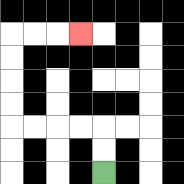{'start': '[4, 7]', 'end': '[3, 1]', 'path_directions': 'U,U,L,L,L,L,U,U,U,U,R,R,R', 'path_coordinates': '[[4, 7], [4, 6], [4, 5], [3, 5], [2, 5], [1, 5], [0, 5], [0, 4], [0, 3], [0, 2], [0, 1], [1, 1], [2, 1], [3, 1]]'}